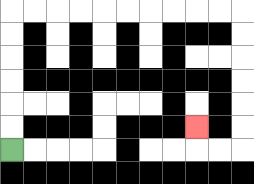{'start': '[0, 6]', 'end': '[8, 5]', 'path_directions': 'U,U,U,U,U,U,R,R,R,R,R,R,R,R,R,R,D,D,D,D,D,D,L,L,U', 'path_coordinates': '[[0, 6], [0, 5], [0, 4], [0, 3], [0, 2], [0, 1], [0, 0], [1, 0], [2, 0], [3, 0], [4, 0], [5, 0], [6, 0], [7, 0], [8, 0], [9, 0], [10, 0], [10, 1], [10, 2], [10, 3], [10, 4], [10, 5], [10, 6], [9, 6], [8, 6], [8, 5]]'}